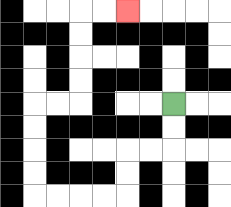{'start': '[7, 4]', 'end': '[5, 0]', 'path_directions': 'D,D,L,L,D,D,L,L,L,L,U,U,U,U,R,R,U,U,U,U,R,R', 'path_coordinates': '[[7, 4], [7, 5], [7, 6], [6, 6], [5, 6], [5, 7], [5, 8], [4, 8], [3, 8], [2, 8], [1, 8], [1, 7], [1, 6], [1, 5], [1, 4], [2, 4], [3, 4], [3, 3], [3, 2], [3, 1], [3, 0], [4, 0], [5, 0]]'}